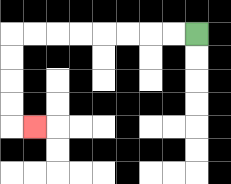{'start': '[8, 1]', 'end': '[1, 5]', 'path_directions': 'L,L,L,L,L,L,L,L,D,D,D,D,R', 'path_coordinates': '[[8, 1], [7, 1], [6, 1], [5, 1], [4, 1], [3, 1], [2, 1], [1, 1], [0, 1], [0, 2], [0, 3], [0, 4], [0, 5], [1, 5]]'}